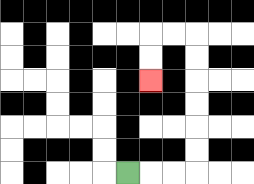{'start': '[5, 7]', 'end': '[6, 3]', 'path_directions': 'R,R,R,U,U,U,U,U,U,L,L,D,D', 'path_coordinates': '[[5, 7], [6, 7], [7, 7], [8, 7], [8, 6], [8, 5], [8, 4], [8, 3], [8, 2], [8, 1], [7, 1], [6, 1], [6, 2], [6, 3]]'}